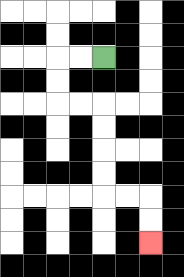{'start': '[4, 2]', 'end': '[6, 10]', 'path_directions': 'L,L,D,D,R,R,D,D,D,D,R,R,D,D', 'path_coordinates': '[[4, 2], [3, 2], [2, 2], [2, 3], [2, 4], [3, 4], [4, 4], [4, 5], [4, 6], [4, 7], [4, 8], [5, 8], [6, 8], [6, 9], [6, 10]]'}